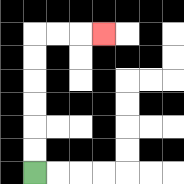{'start': '[1, 7]', 'end': '[4, 1]', 'path_directions': 'U,U,U,U,U,U,R,R,R', 'path_coordinates': '[[1, 7], [1, 6], [1, 5], [1, 4], [1, 3], [1, 2], [1, 1], [2, 1], [3, 1], [4, 1]]'}